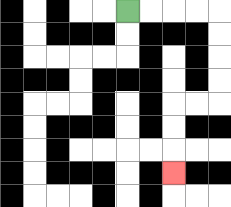{'start': '[5, 0]', 'end': '[7, 7]', 'path_directions': 'R,R,R,R,D,D,D,D,L,L,D,D,D', 'path_coordinates': '[[5, 0], [6, 0], [7, 0], [8, 0], [9, 0], [9, 1], [9, 2], [9, 3], [9, 4], [8, 4], [7, 4], [7, 5], [7, 6], [7, 7]]'}